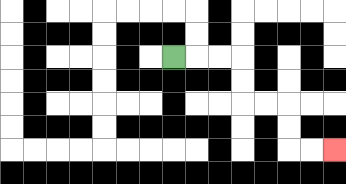{'start': '[7, 2]', 'end': '[14, 6]', 'path_directions': 'R,R,R,D,D,R,R,D,D,R,R', 'path_coordinates': '[[7, 2], [8, 2], [9, 2], [10, 2], [10, 3], [10, 4], [11, 4], [12, 4], [12, 5], [12, 6], [13, 6], [14, 6]]'}